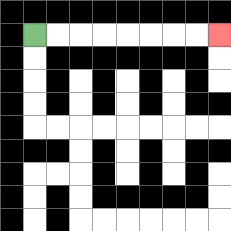{'start': '[1, 1]', 'end': '[9, 1]', 'path_directions': 'R,R,R,R,R,R,R,R', 'path_coordinates': '[[1, 1], [2, 1], [3, 1], [4, 1], [5, 1], [6, 1], [7, 1], [8, 1], [9, 1]]'}